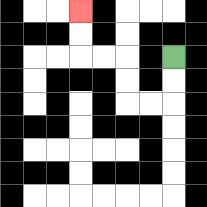{'start': '[7, 2]', 'end': '[3, 0]', 'path_directions': 'D,D,L,L,U,U,L,L,U,U', 'path_coordinates': '[[7, 2], [7, 3], [7, 4], [6, 4], [5, 4], [5, 3], [5, 2], [4, 2], [3, 2], [3, 1], [3, 0]]'}